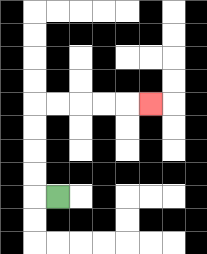{'start': '[2, 8]', 'end': '[6, 4]', 'path_directions': 'L,U,U,U,U,R,R,R,R,R', 'path_coordinates': '[[2, 8], [1, 8], [1, 7], [1, 6], [1, 5], [1, 4], [2, 4], [3, 4], [4, 4], [5, 4], [6, 4]]'}